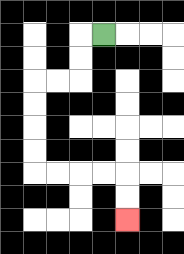{'start': '[4, 1]', 'end': '[5, 9]', 'path_directions': 'L,D,D,L,L,D,D,D,D,R,R,R,R,D,D', 'path_coordinates': '[[4, 1], [3, 1], [3, 2], [3, 3], [2, 3], [1, 3], [1, 4], [1, 5], [1, 6], [1, 7], [2, 7], [3, 7], [4, 7], [5, 7], [5, 8], [5, 9]]'}